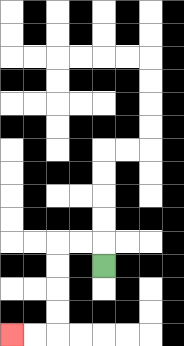{'start': '[4, 11]', 'end': '[0, 14]', 'path_directions': 'U,L,L,D,D,D,D,L,L', 'path_coordinates': '[[4, 11], [4, 10], [3, 10], [2, 10], [2, 11], [2, 12], [2, 13], [2, 14], [1, 14], [0, 14]]'}